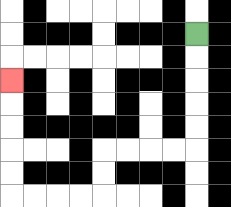{'start': '[8, 1]', 'end': '[0, 3]', 'path_directions': 'D,D,D,D,D,L,L,L,L,D,D,L,L,L,L,U,U,U,U,U', 'path_coordinates': '[[8, 1], [8, 2], [8, 3], [8, 4], [8, 5], [8, 6], [7, 6], [6, 6], [5, 6], [4, 6], [4, 7], [4, 8], [3, 8], [2, 8], [1, 8], [0, 8], [0, 7], [0, 6], [0, 5], [0, 4], [0, 3]]'}